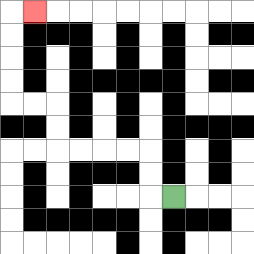{'start': '[7, 8]', 'end': '[1, 0]', 'path_directions': 'L,U,U,L,L,L,L,U,U,L,L,U,U,U,U,R', 'path_coordinates': '[[7, 8], [6, 8], [6, 7], [6, 6], [5, 6], [4, 6], [3, 6], [2, 6], [2, 5], [2, 4], [1, 4], [0, 4], [0, 3], [0, 2], [0, 1], [0, 0], [1, 0]]'}